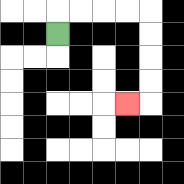{'start': '[2, 1]', 'end': '[5, 4]', 'path_directions': 'U,R,R,R,R,D,D,D,D,L', 'path_coordinates': '[[2, 1], [2, 0], [3, 0], [4, 0], [5, 0], [6, 0], [6, 1], [6, 2], [6, 3], [6, 4], [5, 4]]'}